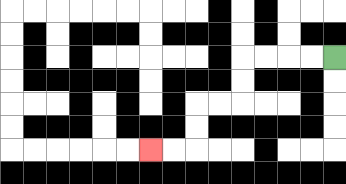{'start': '[14, 2]', 'end': '[6, 6]', 'path_directions': 'L,L,L,L,D,D,L,L,D,D,L,L', 'path_coordinates': '[[14, 2], [13, 2], [12, 2], [11, 2], [10, 2], [10, 3], [10, 4], [9, 4], [8, 4], [8, 5], [8, 6], [7, 6], [6, 6]]'}